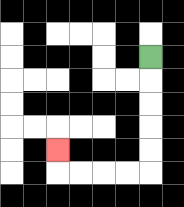{'start': '[6, 2]', 'end': '[2, 6]', 'path_directions': 'D,D,D,D,D,L,L,L,L,U', 'path_coordinates': '[[6, 2], [6, 3], [6, 4], [6, 5], [6, 6], [6, 7], [5, 7], [4, 7], [3, 7], [2, 7], [2, 6]]'}